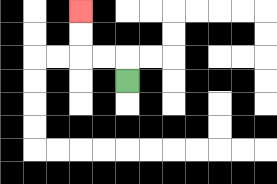{'start': '[5, 3]', 'end': '[3, 0]', 'path_directions': 'U,L,L,U,U', 'path_coordinates': '[[5, 3], [5, 2], [4, 2], [3, 2], [3, 1], [3, 0]]'}